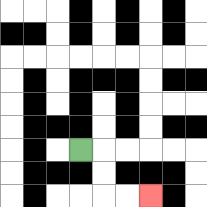{'start': '[3, 6]', 'end': '[6, 8]', 'path_directions': 'R,D,D,R,R', 'path_coordinates': '[[3, 6], [4, 6], [4, 7], [4, 8], [5, 8], [6, 8]]'}